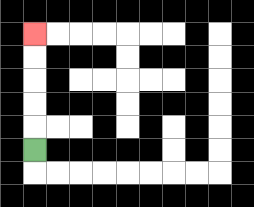{'start': '[1, 6]', 'end': '[1, 1]', 'path_directions': 'U,U,U,U,U', 'path_coordinates': '[[1, 6], [1, 5], [1, 4], [1, 3], [1, 2], [1, 1]]'}